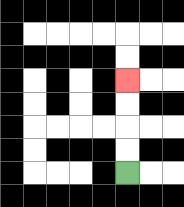{'start': '[5, 7]', 'end': '[5, 3]', 'path_directions': 'U,U,U,U', 'path_coordinates': '[[5, 7], [5, 6], [5, 5], [5, 4], [5, 3]]'}